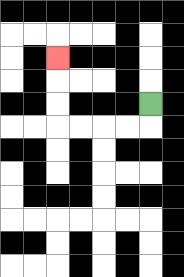{'start': '[6, 4]', 'end': '[2, 2]', 'path_directions': 'D,L,L,L,L,U,U,U', 'path_coordinates': '[[6, 4], [6, 5], [5, 5], [4, 5], [3, 5], [2, 5], [2, 4], [2, 3], [2, 2]]'}